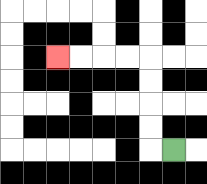{'start': '[7, 6]', 'end': '[2, 2]', 'path_directions': 'L,U,U,U,U,L,L,L,L', 'path_coordinates': '[[7, 6], [6, 6], [6, 5], [6, 4], [6, 3], [6, 2], [5, 2], [4, 2], [3, 2], [2, 2]]'}